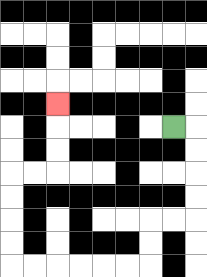{'start': '[7, 5]', 'end': '[2, 4]', 'path_directions': 'R,D,D,D,D,L,L,D,D,L,L,L,L,L,L,U,U,U,U,R,R,U,U,U', 'path_coordinates': '[[7, 5], [8, 5], [8, 6], [8, 7], [8, 8], [8, 9], [7, 9], [6, 9], [6, 10], [6, 11], [5, 11], [4, 11], [3, 11], [2, 11], [1, 11], [0, 11], [0, 10], [0, 9], [0, 8], [0, 7], [1, 7], [2, 7], [2, 6], [2, 5], [2, 4]]'}